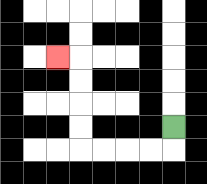{'start': '[7, 5]', 'end': '[2, 2]', 'path_directions': 'D,L,L,L,L,U,U,U,U,L', 'path_coordinates': '[[7, 5], [7, 6], [6, 6], [5, 6], [4, 6], [3, 6], [3, 5], [3, 4], [3, 3], [3, 2], [2, 2]]'}